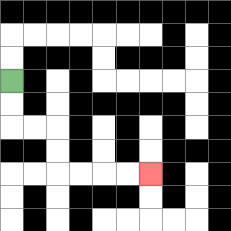{'start': '[0, 3]', 'end': '[6, 7]', 'path_directions': 'D,D,R,R,D,D,R,R,R,R', 'path_coordinates': '[[0, 3], [0, 4], [0, 5], [1, 5], [2, 5], [2, 6], [2, 7], [3, 7], [4, 7], [5, 7], [6, 7]]'}